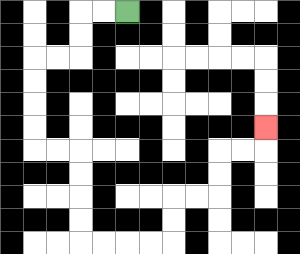{'start': '[5, 0]', 'end': '[11, 5]', 'path_directions': 'L,L,D,D,L,L,D,D,D,D,R,R,D,D,D,D,R,R,R,R,U,U,R,R,U,U,R,R,U', 'path_coordinates': '[[5, 0], [4, 0], [3, 0], [3, 1], [3, 2], [2, 2], [1, 2], [1, 3], [1, 4], [1, 5], [1, 6], [2, 6], [3, 6], [3, 7], [3, 8], [3, 9], [3, 10], [4, 10], [5, 10], [6, 10], [7, 10], [7, 9], [7, 8], [8, 8], [9, 8], [9, 7], [9, 6], [10, 6], [11, 6], [11, 5]]'}